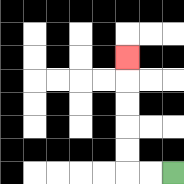{'start': '[7, 7]', 'end': '[5, 2]', 'path_directions': 'L,L,U,U,U,U,U', 'path_coordinates': '[[7, 7], [6, 7], [5, 7], [5, 6], [5, 5], [5, 4], [5, 3], [5, 2]]'}